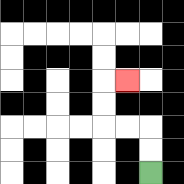{'start': '[6, 7]', 'end': '[5, 3]', 'path_directions': 'U,U,L,L,U,U,R', 'path_coordinates': '[[6, 7], [6, 6], [6, 5], [5, 5], [4, 5], [4, 4], [4, 3], [5, 3]]'}